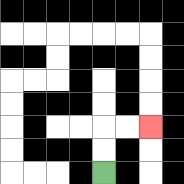{'start': '[4, 7]', 'end': '[6, 5]', 'path_directions': 'U,U,R,R', 'path_coordinates': '[[4, 7], [4, 6], [4, 5], [5, 5], [6, 5]]'}